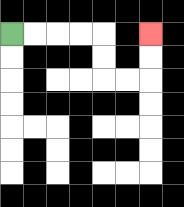{'start': '[0, 1]', 'end': '[6, 1]', 'path_directions': 'R,R,R,R,D,D,R,R,U,U', 'path_coordinates': '[[0, 1], [1, 1], [2, 1], [3, 1], [4, 1], [4, 2], [4, 3], [5, 3], [6, 3], [6, 2], [6, 1]]'}